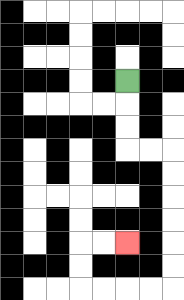{'start': '[5, 3]', 'end': '[5, 10]', 'path_directions': 'D,D,D,R,R,D,D,D,D,D,D,L,L,L,L,U,U,R,R', 'path_coordinates': '[[5, 3], [5, 4], [5, 5], [5, 6], [6, 6], [7, 6], [7, 7], [7, 8], [7, 9], [7, 10], [7, 11], [7, 12], [6, 12], [5, 12], [4, 12], [3, 12], [3, 11], [3, 10], [4, 10], [5, 10]]'}